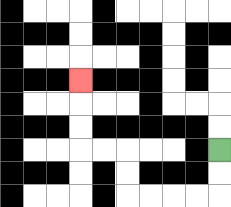{'start': '[9, 6]', 'end': '[3, 3]', 'path_directions': 'D,D,L,L,L,L,U,U,L,L,U,U,U', 'path_coordinates': '[[9, 6], [9, 7], [9, 8], [8, 8], [7, 8], [6, 8], [5, 8], [5, 7], [5, 6], [4, 6], [3, 6], [3, 5], [3, 4], [3, 3]]'}